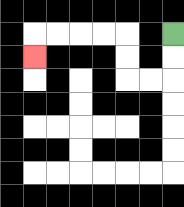{'start': '[7, 1]', 'end': '[1, 2]', 'path_directions': 'D,D,L,L,U,U,L,L,L,L,D', 'path_coordinates': '[[7, 1], [7, 2], [7, 3], [6, 3], [5, 3], [5, 2], [5, 1], [4, 1], [3, 1], [2, 1], [1, 1], [1, 2]]'}